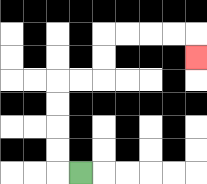{'start': '[3, 7]', 'end': '[8, 2]', 'path_directions': 'L,U,U,U,U,R,R,U,U,R,R,R,R,D', 'path_coordinates': '[[3, 7], [2, 7], [2, 6], [2, 5], [2, 4], [2, 3], [3, 3], [4, 3], [4, 2], [4, 1], [5, 1], [6, 1], [7, 1], [8, 1], [8, 2]]'}